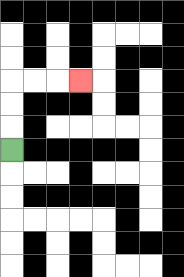{'start': '[0, 6]', 'end': '[3, 3]', 'path_directions': 'U,U,U,R,R,R', 'path_coordinates': '[[0, 6], [0, 5], [0, 4], [0, 3], [1, 3], [2, 3], [3, 3]]'}